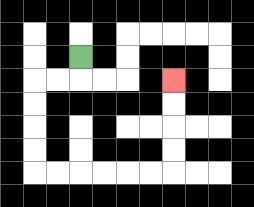{'start': '[3, 2]', 'end': '[7, 3]', 'path_directions': 'D,L,L,D,D,D,D,R,R,R,R,R,R,U,U,U,U', 'path_coordinates': '[[3, 2], [3, 3], [2, 3], [1, 3], [1, 4], [1, 5], [1, 6], [1, 7], [2, 7], [3, 7], [4, 7], [5, 7], [6, 7], [7, 7], [7, 6], [7, 5], [7, 4], [7, 3]]'}